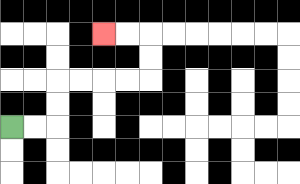{'start': '[0, 5]', 'end': '[4, 1]', 'path_directions': 'R,R,U,U,R,R,R,R,U,U,L,L', 'path_coordinates': '[[0, 5], [1, 5], [2, 5], [2, 4], [2, 3], [3, 3], [4, 3], [5, 3], [6, 3], [6, 2], [6, 1], [5, 1], [4, 1]]'}